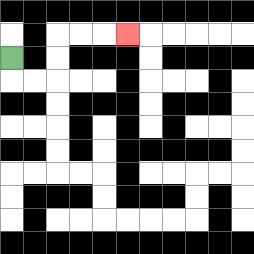{'start': '[0, 2]', 'end': '[5, 1]', 'path_directions': 'D,R,R,U,U,R,R,R', 'path_coordinates': '[[0, 2], [0, 3], [1, 3], [2, 3], [2, 2], [2, 1], [3, 1], [4, 1], [5, 1]]'}